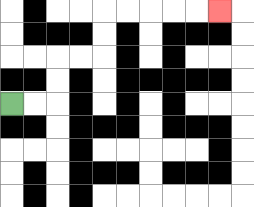{'start': '[0, 4]', 'end': '[9, 0]', 'path_directions': 'R,R,U,U,R,R,U,U,R,R,R,R,R', 'path_coordinates': '[[0, 4], [1, 4], [2, 4], [2, 3], [2, 2], [3, 2], [4, 2], [4, 1], [4, 0], [5, 0], [6, 0], [7, 0], [8, 0], [9, 0]]'}